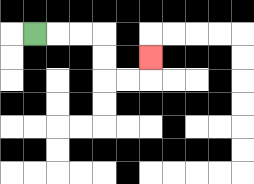{'start': '[1, 1]', 'end': '[6, 2]', 'path_directions': 'R,R,R,D,D,R,R,U', 'path_coordinates': '[[1, 1], [2, 1], [3, 1], [4, 1], [4, 2], [4, 3], [5, 3], [6, 3], [6, 2]]'}